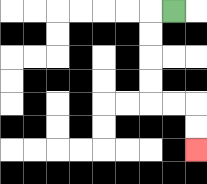{'start': '[7, 0]', 'end': '[8, 6]', 'path_directions': 'L,D,D,D,D,R,R,D,D', 'path_coordinates': '[[7, 0], [6, 0], [6, 1], [6, 2], [6, 3], [6, 4], [7, 4], [8, 4], [8, 5], [8, 6]]'}